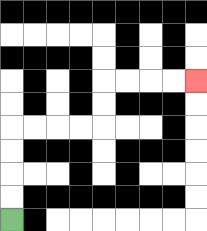{'start': '[0, 9]', 'end': '[8, 3]', 'path_directions': 'U,U,U,U,R,R,R,R,U,U,R,R,R,R', 'path_coordinates': '[[0, 9], [0, 8], [0, 7], [0, 6], [0, 5], [1, 5], [2, 5], [3, 5], [4, 5], [4, 4], [4, 3], [5, 3], [6, 3], [7, 3], [8, 3]]'}